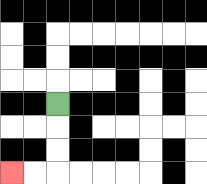{'start': '[2, 4]', 'end': '[0, 7]', 'path_directions': 'D,D,D,L,L', 'path_coordinates': '[[2, 4], [2, 5], [2, 6], [2, 7], [1, 7], [0, 7]]'}